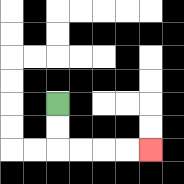{'start': '[2, 4]', 'end': '[6, 6]', 'path_directions': 'D,D,R,R,R,R', 'path_coordinates': '[[2, 4], [2, 5], [2, 6], [3, 6], [4, 6], [5, 6], [6, 6]]'}